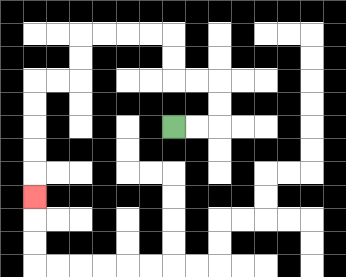{'start': '[7, 5]', 'end': '[1, 8]', 'path_directions': 'R,R,U,U,L,L,U,U,L,L,L,L,D,D,L,L,D,D,D,D,D', 'path_coordinates': '[[7, 5], [8, 5], [9, 5], [9, 4], [9, 3], [8, 3], [7, 3], [7, 2], [7, 1], [6, 1], [5, 1], [4, 1], [3, 1], [3, 2], [3, 3], [2, 3], [1, 3], [1, 4], [1, 5], [1, 6], [1, 7], [1, 8]]'}